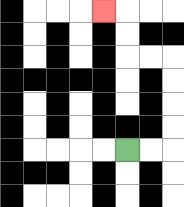{'start': '[5, 6]', 'end': '[4, 0]', 'path_directions': 'R,R,U,U,U,U,L,L,U,U,L', 'path_coordinates': '[[5, 6], [6, 6], [7, 6], [7, 5], [7, 4], [7, 3], [7, 2], [6, 2], [5, 2], [5, 1], [5, 0], [4, 0]]'}